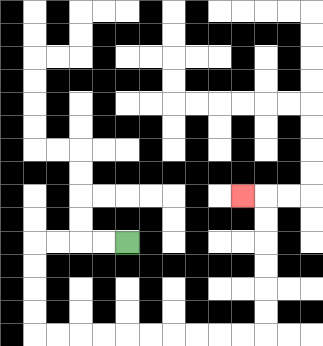{'start': '[5, 10]', 'end': '[10, 8]', 'path_directions': 'L,L,L,L,D,D,D,D,R,R,R,R,R,R,R,R,R,R,U,U,U,U,U,U,L', 'path_coordinates': '[[5, 10], [4, 10], [3, 10], [2, 10], [1, 10], [1, 11], [1, 12], [1, 13], [1, 14], [2, 14], [3, 14], [4, 14], [5, 14], [6, 14], [7, 14], [8, 14], [9, 14], [10, 14], [11, 14], [11, 13], [11, 12], [11, 11], [11, 10], [11, 9], [11, 8], [10, 8]]'}